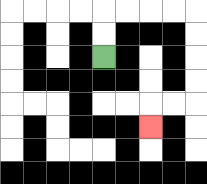{'start': '[4, 2]', 'end': '[6, 5]', 'path_directions': 'U,U,R,R,R,R,D,D,D,D,L,L,D', 'path_coordinates': '[[4, 2], [4, 1], [4, 0], [5, 0], [6, 0], [7, 0], [8, 0], [8, 1], [8, 2], [8, 3], [8, 4], [7, 4], [6, 4], [6, 5]]'}